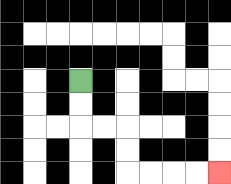{'start': '[3, 3]', 'end': '[9, 7]', 'path_directions': 'D,D,R,R,D,D,R,R,R,R', 'path_coordinates': '[[3, 3], [3, 4], [3, 5], [4, 5], [5, 5], [5, 6], [5, 7], [6, 7], [7, 7], [8, 7], [9, 7]]'}